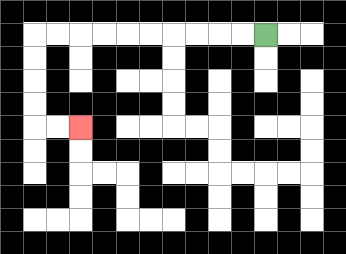{'start': '[11, 1]', 'end': '[3, 5]', 'path_directions': 'L,L,L,L,L,L,L,L,L,L,D,D,D,D,R,R', 'path_coordinates': '[[11, 1], [10, 1], [9, 1], [8, 1], [7, 1], [6, 1], [5, 1], [4, 1], [3, 1], [2, 1], [1, 1], [1, 2], [1, 3], [1, 4], [1, 5], [2, 5], [3, 5]]'}